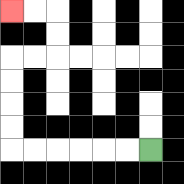{'start': '[6, 6]', 'end': '[0, 0]', 'path_directions': 'L,L,L,L,L,L,U,U,U,U,R,R,U,U,L,L', 'path_coordinates': '[[6, 6], [5, 6], [4, 6], [3, 6], [2, 6], [1, 6], [0, 6], [0, 5], [0, 4], [0, 3], [0, 2], [1, 2], [2, 2], [2, 1], [2, 0], [1, 0], [0, 0]]'}